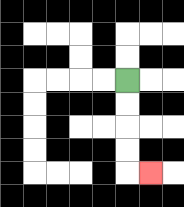{'start': '[5, 3]', 'end': '[6, 7]', 'path_directions': 'D,D,D,D,R', 'path_coordinates': '[[5, 3], [5, 4], [5, 5], [5, 6], [5, 7], [6, 7]]'}